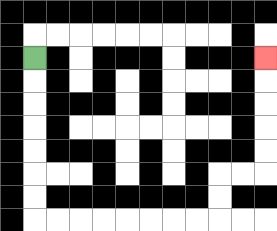{'start': '[1, 2]', 'end': '[11, 2]', 'path_directions': 'D,D,D,D,D,D,D,R,R,R,R,R,R,R,R,U,U,R,R,U,U,U,U,U', 'path_coordinates': '[[1, 2], [1, 3], [1, 4], [1, 5], [1, 6], [1, 7], [1, 8], [1, 9], [2, 9], [3, 9], [4, 9], [5, 9], [6, 9], [7, 9], [8, 9], [9, 9], [9, 8], [9, 7], [10, 7], [11, 7], [11, 6], [11, 5], [11, 4], [11, 3], [11, 2]]'}